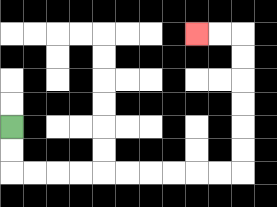{'start': '[0, 5]', 'end': '[8, 1]', 'path_directions': 'D,D,R,R,R,R,R,R,R,R,R,R,U,U,U,U,U,U,L,L', 'path_coordinates': '[[0, 5], [0, 6], [0, 7], [1, 7], [2, 7], [3, 7], [4, 7], [5, 7], [6, 7], [7, 7], [8, 7], [9, 7], [10, 7], [10, 6], [10, 5], [10, 4], [10, 3], [10, 2], [10, 1], [9, 1], [8, 1]]'}